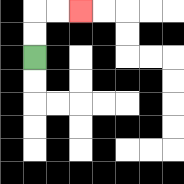{'start': '[1, 2]', 'end': '[3, 0]', 'path_directions': 'U,U,R,R', 'path_coordinates': '[[1, 2], [1, 1], [1, 0], [2, 0], [3, 0]]'}